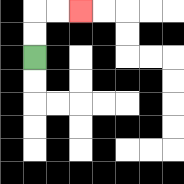{'start': '[1, 2]', 'end': '[3, 0]', 'path_directions': 'U,U,R,R', 'path_coordinates': '[[1, 2], [1, 1], [1, 0], [2, 0], [3, 0]]'}